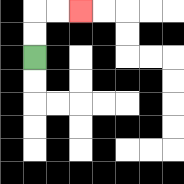{'start': '[1, 2]', 'end': '[3, 0]', 'path_directions': 'U,U,R,R', 'path_coordinates': '[[1, 2], [1, 1], [1, 0], [2, 0], [3, 0]]'}